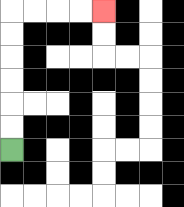{'start': '[0, 6]', 'end': '[4, 0]', 'path_directions': 'U,U,U,U,U,U,R,R,R,R', 'path_coordinates': '[[0, 6], [0, 5], [0, 4], [0, 3], [0, 2], [0, 1], [0, 0], [1, 0], [2, 0], [3, 0], [4, 0]]'}